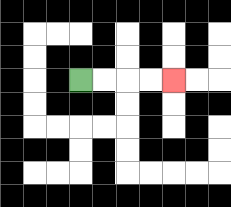{'start': '[3, 3]', 'end': '[7, 3]', 'path_directions': 'R,R,R,R', 'path_coordinates': '[[3, 3], [4, 3], [5, 3], [6, 3], [7, 3]]'}